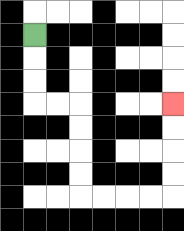{'start': '[1, 1]', 'end': '[7, 4]', 'path_directions': 'D,D,D,R,R,D,D,D,D,R,R,R,R,U,U,U,U', 'path_coordinates': '[[1, 1], [1, 2], [1, 3], [1, 4], [2, 4], [3, 4], [3, 5], [3, 6], [3, 7], [3, 8], [4, 8], [5, 8], [6, 8], [7, 8], [7, 7], [7, 6], [7, 5], [7, 4]]'}